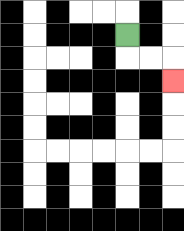{'start': '[5, 1]', 'end': '[7, 3]', 'path_directions': 'D,R,R,D', 'path_coordinates': '[[5, 1], [5, 2], [6, 2], [7, 2], [7, 3]]'}